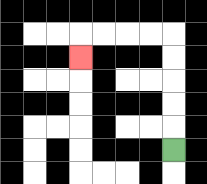{'start': '[7, 6]', 'end': '[3, 2]', 'path_directions': 'U,U,U,U,U,L,L,L,L,D', 'path_coordinates': '[[7, 6], [7, 5], [7, 4], [7, 3], [7, 2], [7, 1], [6, 1], [5, 1], [4, 1], [3, 1], [3, 2]]'}